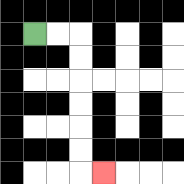{'start': '[1, 1]', 'end': '[4, 7]', 'path_directions': 'R,R,D,D,D,D,D,D,R', 'path_coordinates': '[[1, 1], [2, 1], [3, 1], [3, 2], [3, 3], [3, 4], [3, 5], [3, 6], [3, 7], [4, 7]]'}